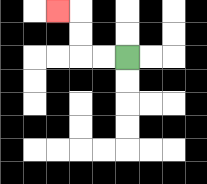{'start': '[5, 2]', 'end': '[2, 0]', 'path_directions': 'L,L,U,U,L', 'path_coordinates': '[[5, 2], [4, 2], [3, 2], [3, 1], [3, 0], [2, 0]]'}